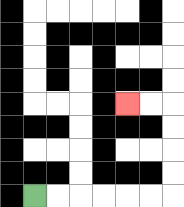{'start': '[1, 8]', 'end': '[5, 4]', 'path_directions': 'R,R,R,R,R,R,U,U,U,U,L,L', 'path_coordinates': '[[1, 8], [2, 8], [3, 8], [4, 8], [5, 8], [6, 8], [7, 8], [7, 7], [7, 6], [7, 5], [7, 4], [6, 4], [5, 4]]'}